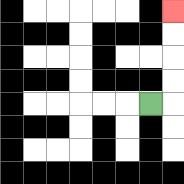{'start': '[6, 4]', 'end': '[7, 0]', 'path_directions': 'R,U,U,U,U', 'path_coordinates': '[[6, 4], [7, 4], [7, 3], [7, 2], [7, 1], [7, 0]]'}